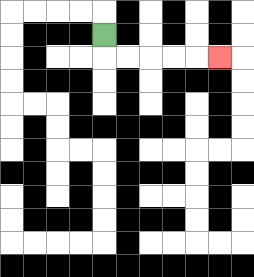{'start': '[4, 1]', 'end': '[9, 2]', 'path_directions': 'D,R,R,R,R,R', 'path_coordinates': '[[4, 1], [4, 2], [5, 2], [6, 2], [7, 2], [8, 2], [9, 2]]'}